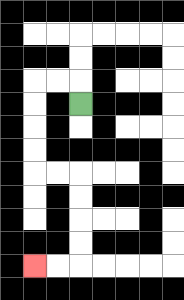{'start': '[3, 4]', 'end': '[1, 11]', 'path_directions': 'U,L,L,D,D,D,D,R,R,D,D,D,D,L,L', 'path_coordinates': '[[3, 4], [3, 3], [2, 3], [1, 3], [1, 4], [1, 5], [1, 6], [1, 7], [2, 7], [3, 7], [3, 8], [3, 9], [3, 10], [3, 11], [2, 11], [1, 11]]'}